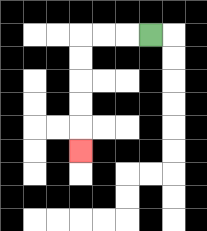{'start': '[6, 1]', 'end': '[3, 6]', 'path_directions': 'L,L,L,D,D,D,D,D', 'path_coordinates': '[[6, 1], [5, 1], [4, 1], [3, 1], [3, 2], [3, 3], [3, 4], [3, 5], [3, 6]]'}